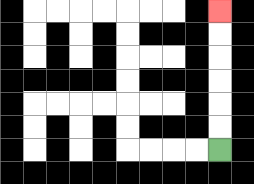{'start': '[9, 6]', 'end': '[9, 0]', 'path_directions': 'U,U,U,U,U,U', 'path_coordinates': '[[9, 6], [9, 5], [9, 4], [9, 3], [9, 2], [9, 1], [9, 0]]'}